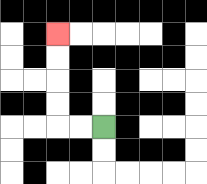{'start': '[4, 5]', 'end': '[2, 1]', 'path_directions': 'L,L,U,U,U,U', 'path_coordinates': '[[4, 5], [3, 5], [2, 5], [2, 4], [2, 3], [2, 2], [2, 1]]'}